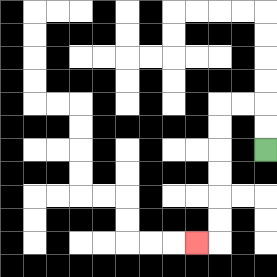{'start': '[11, 6]', 'end': '[8, 10]', 'path_directions': 'U,U,L,L,D,D,D,D,D,D,L', 'path_coordinates': '[[11, 6], [11, 5], [11, 4], [10, 4], [9, 4], [9, 5], [9, 6], [9, 7], [9, 8], [9, 9], [9, 10], [8, 10]]'}